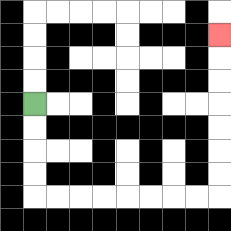{'start': '[1, 4]', 'end': '[9, 1]', 'path_directions': 'D,D,D,D,R,R,R,R,R,R,R,R,U,U,U,U,U,U,U', 'path_coordinates': '[[1, 4], [1, 5], [1, 6], [1, 7], [1, 8], [2, 8], [3, 8], [4, 8], [5, 8], [6, 8], [7, 8], [8, 8], [9, 8], [9, 7], [9, 6], [9, 5], [9, 4], [9, 3], [9, 2], [9, 1]]'}